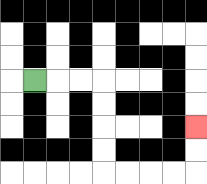{'start': '[1, 3]', 'end': '[8, 5]', 'path_directions': 'R,R,R,D,D,D,D,R,R,R,R,U,U', 'path_coordinates': '[[1, 3], [2, 3], [3, 3], [4, 3], [4, 4], [4, 5], [4, 6], [4, 7], [5, 7], [6, 7], [7, 7], [8, 7], [8, 6], [8, 5]]'}